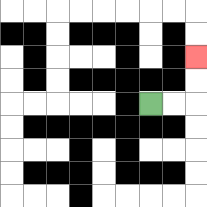{'start': '[6, 4]', 'end': '[8, 2]', 'path_directions': 'R,R,U,U', 'path_coordinates': '[[6, 4], [7, 4], [8, 4], [8, 3], [8, 2]]'}